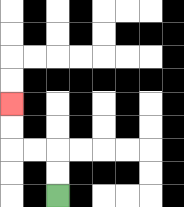{'start': '[2, 8]', 'end': '[0, 4]', 'path_directions': 'U,U,L,L,U,U', 'path_coordinates': '[[2, 8], [2, 7], [2, 6], [1, 6], [0, 6], [0, 5], [0, 4]]'}